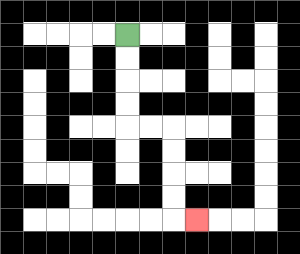{'start': '[5, 1]', 'end': '[8, 9]', 'path_directions': 'D,D,D,D,R,R,D,D,D,D,R', 'path_coordinates': '[[5, 1], [5, 2], [5, 3], [5, 4], [5, 5], [6, 5], [7, 5], [7, 6], [7, 7], [7, 8], [7, 9], [8, 9]]'}